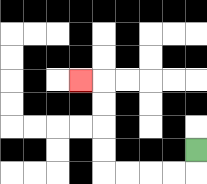{'start': '[8, 6]', 'end': '[3, 3]', 'path_directions': 'D,L,L,L,L,U,U,U,U,L', 'path_coordinates': '[[8, 6], [8, 7], [7, 7], [6, 7], [5, 7], [4, 7], [4, 6], [4, 5], [4, 4], [4, 3], [3, 3]]'}